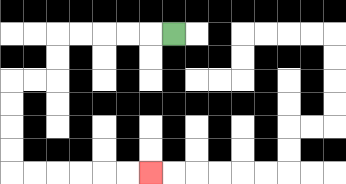{'start': '[7, 1]', 'end': '[6, 7]', 'path_directions': 'L,L,L,L,L,D,D,L,L,D,D,D,D,R,R,R,R,R,R', 'path_coordinates': '[[7, 1], [6, 1], [5, 1], [4, 1], [3, 1], [2, 1], [2, 2], [2, 3], [1, 3], [0, 3], [0, 4], [0, 5], [0, 6], [0, 7], [1, 7], [2, 7], [3, 7], [4, 7], [5, 7], [6, 7]]'}